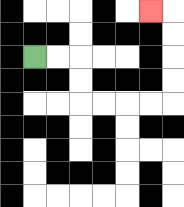{'start': '[1, 2]', 'end': '[6, 0]', 'path_directions': 'R,R,D,D,R,R,R,R,U,U,U,U,L', 'path_coordinates': '[[1, 2], [2, 2], [3, 2], [3, 3], [3, 4], [4, 4], [5, 4], [6, 4], [7, 4], [7, 3], [7, 2], [7, 1], [7, 0], [6, 0]]'}